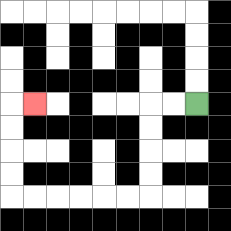{'start': '[8, 4]', 'end': '[1, 4]', 'path_directions': 'L,L,D,D,D,D,L,L,L,L,L,L,U,U,U,U,R', 'path_coordinates': '[[8, 4], [7, 4], [6, 4], [6, 5], [6, 6], [6, 7], [6, 8], [5, 8], [4, 8], [3, 8], [2, 8], [1, 8], [0, 8], [0, 7], [0, 6], [0, 5], [0, 4], [1, 4]]'}